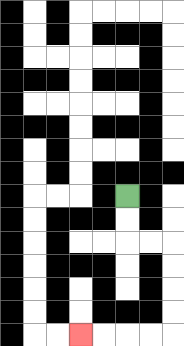{'start': '[5, 8]', 'end': '[3, 14]', 'path_directions': 'D,D,R,R,D,D,D,D,L,L,L,L', 'path_coordinates': '[[5, 8], [5, 9], [5, 10], [6, 10], [7, 10], [7, 11], [7, 12], [7, 13], [7, 14], [6, 14], [5, 14], [4, 14], [3, 14]]'}